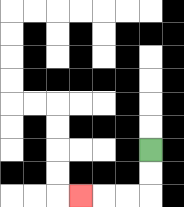{'start': '[6, 6]', 'end': '[3, 8]', 'path_directions': 'D,D,L,L,L', 'path_coordinates': '[[6, 6], [6, 7], [6, 8], [5, 8], [4, 8], [3, 8]]'}